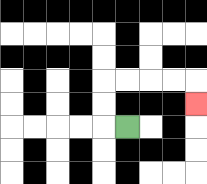{'start': '[5, 5]', 'end': '[8, 4]', 'path_directions': 'L,U,U,R,R,R,R,D', 'path_coordinates': '[[5, 5], [4, 5], [4, 4], [4, 3], [5, 3], [6, 3], [7, 3], [8, 3], [8, 4]]'}